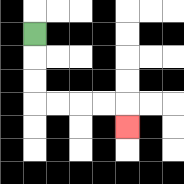{'start': '[1, 1]', 'end': '[5, 5]', 'path_directions': 'D,D,D,R,R,R,R,D', 'path_coordinates': '[[1, 1], [1, 2], [1, 3], [1, 4], [2, 4], [3, 4], [4, 4], [5, 4], [5, 5]]'}